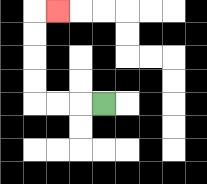{'start': '[4, 4]', 'end': '[2, 0]', 'path_directions': 'L,L,L,U,U,U,U,R', 'path_coordinates': '[[4, 4], [3, 4], [2, 4], [1, 4], [1, 3], [1, 2], [1, 1], [1, 0], [2, 0]]'}